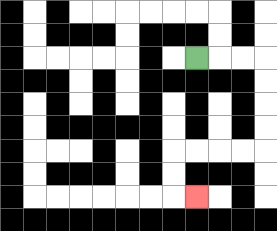{'start': '[8, 2]', 'end': '[8, 8]', 'path_directions': 'R,R,R,D,D,D,D,L,L,L,L,D,D,R', 'path_coordinates': '[[8, 2], [9, 2], [10, 2], [11, 2], [11, 3], [11, 4], [11, 5], [11, 6], [10, 6], [9, 6], [8, 6], [7, 6], [7, 7], [7, 8], [8, 8]]'}